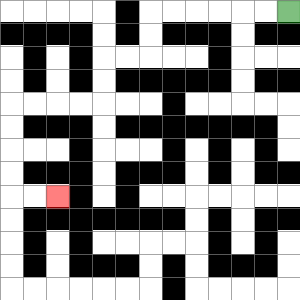{'start': '[12, 0]', 'end': '[2, 8]', 'path_directions': 'L,L,L,L,L,L,D,D,L,L,D,D,L,L,L,L,D,D,D,D,R,R', 'path_coordinates': '[[12, 0], [11, 0], [10, 0], [9, 0], [8, 0], [7, 0], [6, 0], [6, 1], [6, 2], [5, 2], [4, 2], [4, 3], [4, 4], [3, 4], [2, 4], [1, 4], [0, 4], [0, 5], [0, 6], [0, 7], [0, 8], [1, 8], [2, 8]]'}